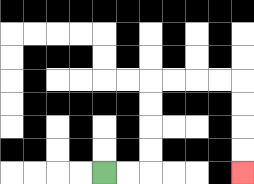{'start': '[4, 7]', 'end': '[10, 7]', 'path_directions': 'R,R,U,U,U,U,R,R,R,R,D,D,D,D', 'path_coordinates': '[[4, 7], [5, 7], [6, 7], [6, 6], [6, 5], [6, 4], [6, 3], [7, 3], [8, 3], [9, 3], [10, 3], [10, 4], [10, 5], [10, 6], [10, 7]]'}